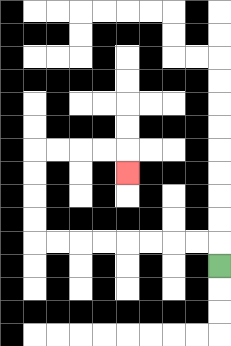{'start': '[9, 11]', 'end': '[5, 7]', 'path_directions': 'U,L,L,L,L,L,L,L,L,U,U,U,U,R,R,R,R,D', 'path_coordinates': '[[9, 11], [9, 10], [8, 10], [7, 10], [6, 10], [5, 10], [4, 10], [3, 10], [2, 10], [1, 10], [1, 9], [1, 8], [1, 7], [1, 6], [2, 6], [3, 6], [4, 6], [5, 6], [5, 7]]'}